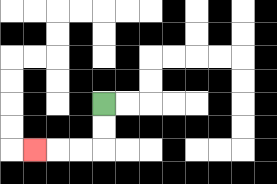{'start': '[4, 4]', 'end': '[1, 6]', 'path_directions': 'D,D,L,L,L', 'path_coordinates': '[[4, 4], [4, 5], [4, 6], [3, 6], [2, 6], [1, 6]]'}